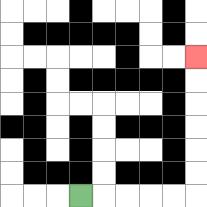{'start': '[3, 8]', 'end': '[8, 2]', 'path_directions': 'R,R,R,R,R,U,U,U,U,U,U', 'path_coordinates': '[[3, 8], [4, 8], [5, 8], [6, 8], [7, 8], [8, 8], [8, 7], [8, 6], [8, 5], [8, 4], [8, 3], [8, 2]]'}